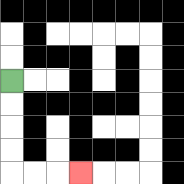{'start': '[0, 3]', 'end': '[3, 7]', 'path_directions': 'D,D,D,D,R,R,R', 'path_coordinates': '[[0, 3], [0, 4], [0, 5], [0, 6], [0, 7], [1, 7], [2, 7], [3, 7]]'}